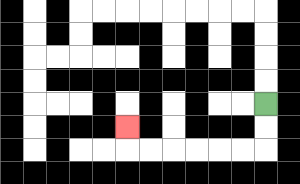{'start': '[11, 4]', 'end': '[5, 5]', 'path_directions': 'D,D,L,L,L,L,L,L,U', 'path_coordinates': '[[11, 4], [11, 5], [11, 6], [10, 6], [9, 6], [8, 6], [7, 6], [6, 6], [5, 6], [5, 5]]'}